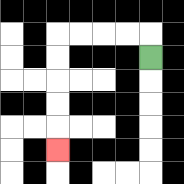{'start': '[6, 2]', 'end': '[2, 6]', 'path_directions': 'U,L,L,L,L,D,D,D,D,D', 'path_coordinates': '[[6, 2], [6, 1], [5, 1], [4, 1], [3, 1], [2, 1], [2, 2], [2, 3], [2, 4], [2, 5], [2, 6]]'}